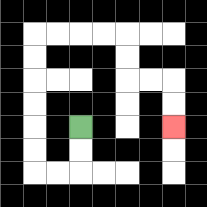{'start': '[3, 5]', 'end': '[7, 5]', 'path_directions': 'D,D,L,L,U,U,U,U,U,U,R,R,R,R,D,D,R,R,D,D', 'path_coordinates': '[[3, 5], [3, 6], [3, 7], [2, 7], [1, 7], [1, 6], [1, 5], [1, 4], [1, 3], [1, 2], [1, 1], [2, 1], [3, 1], [4, 1], [5, 1], [5, 2], [5, 3], [6, 3], [7, 3], [7, 4], [7, 5]]'}